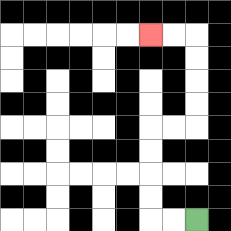{'start': '[8, 9]', 'end': '[6, 1]', 'path_directions': 'L,L,U,U,U,U,R,R,U,U,U,U,L,L', 'path_coordinates': '[[8, 9], [7, 9], [6, 9], [6, 8], [6, 7], [6, 6], [6, 5], [7, 5], [8, 5], [8, 4], [8, 3], [8, 2], [8, 1], [7, 1], [6, 1]]'}